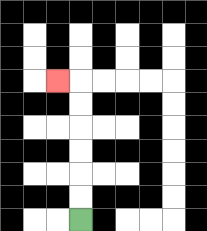{'start': '[3, 9]', 'end': '[2, 3]', 'path_directions': 'U,U,U,U,U,U,L', 'path_coordinates': '[[3, 9], [3, 8], [3, 7], [3, 6], [3, 5], [3, 4], [3, 3], [2, 3]]'}